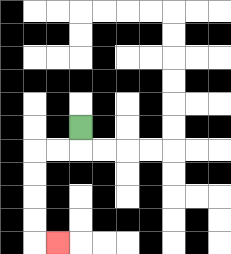{'start': '[3, 5]', 'end': '[2, 10]', 'path_directions': 'D,L,L,D,D,D,D,R', 'path_coordinates': '[[3, 5], [3, 6], [2, 6], [1, 6], [1, 7], [1, 8], [1, 9], [1, 10], [2, 10]]'}